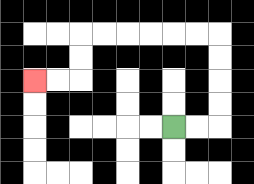{'start': '[7, 5]', 'end': '[1, 3]', 'path_directions': 'R,R,U,U,U,U,L,L,L,L,L,L,D,D,L,L', 'path_coordinates': '[[7, 5], [8, 5], [9, 5], [9, 4], [9, 3], [9, 2], [9, 1], [8, 1], [7, 1], [6, 1], [5, 1], [4, 1], [3, 1], [3, 2], [3, 3], [2, 3], [1, 3]]'}